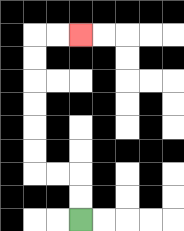{'start': '[3, 9]', 'end': '[3, 1]', 'path_directions': 'U,U,L,L,U,U,U,U,U,U,R,R', 'path_coordinates': '[[3, 9], [3, 8], [3, 7], [2, 7], [1, 7], [1, 6], [1, 5], [1, 4], [1, 3], [1, 2], [1, 1], [2, 1], [3, 1]]'}